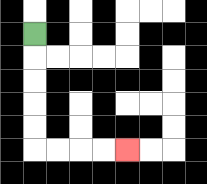{'start': '[1, 1]', 'end': '[5, 6]', 'path_directions': 'D,D,D,D,D,R,R,R,R', 'path_coordinates': '[[1, 1], [1, 2], [1, 3], [1, 4], [1, 5], [1, 6], [2, 6], [3, 6], [4, 6], [5, 6]]'}